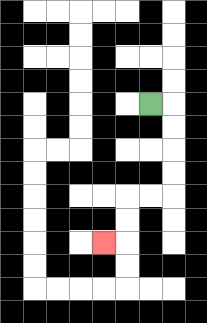{'start': '[6, 4]', 'end': '[4, 10]', 'path_directions': 'R,D,D,D,D,L,L,D,D,L', 'path_coordinates': '[[6, 4], [7, 4], [7, 5], [7, 6], [7, 7], [7, 8], [6, 8], [5, 8], [5, 9], [5, 10], [4, 10]]'}